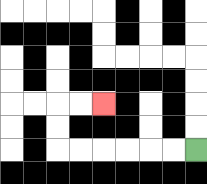{'start': '[8, 6]', 'end': '[4, 4]', 'path_directions': 'L,L,L,L,L,L,U,U,R,R', 'path_coordinates': '[[8, 6], [7, 6], [6, 6], [5, 6], [4, 6], [3, 6], [2, 6], [2, 5], [2, 4], [3, 4], [4, 4]]'}